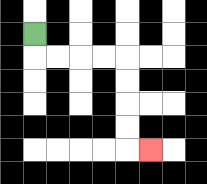{'start': '[1, 1]', 'end': '[6, 6]', 'path_directions': 'D,R,R,R,R,D,D,D,D,R', 'path_coordinates': '[[1, 1], [1, 2], [2, 2], [3, 2], [4, 2], [5, 2], [5, 3], [5, 4], [5, 5], [5, 6], [6, 6]]'}